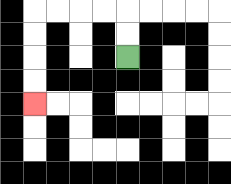{'start': '[5, 2]', 'end': '[1, 4]', 'path_directions': 'U,U,L,L,L,L,D,D,D,D', 'path_coordinates': '[[5, 2], [5, 1], [5, 0], [4, 0], [3, 0], [2, 0], [1, 0], [1, 1], [1, 2], [1, 3], [1, 4]]'}